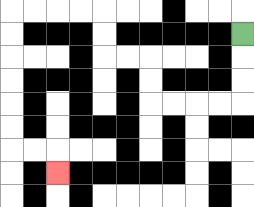{'start': '[10, 1]', 'end': '[2, 7]', 'path_directions': 'D,D,D,L,L,L,L,U,U,L,L,U,U,L,L,L,L,D,D,D,D,D,D,R,R,D', 'path_coordinates': '[[10, 1], [10, 2], [10, 3], [10, 4], [9, 4], [8, 4], [7, 4], [6, 4], [6, 3], [6, 2], [5, 2], [4, 2], [4, 1], [4, 0], [3, 0], [2, 0], [1, 0], [0, 0], [0, 1], [0, 2], [0, 3], [0, 4], [0, 5], [0, 6], [1, 6], [2, 6], [2, 7]]'}